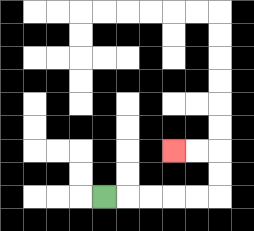{'start': '[4, 8]', 'end': '[7, 6]', 'path_directions': 'R,R,R,R,R,U,U,L,L', 'path_coordinates': '[[4, 8], [5, 8], [6, 8], [7, 8], [8, 8], [9, 8], [9, 7], [9, 6], [8, 6], [7, 6]]'}